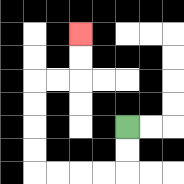{'start': '[5, 5]', 'end': '[3, 1]', 'path_directions': 'D,D,L,L,L,L,U,U,U,U,R,R,U,U', 'path_coordinates': '[[5, 5], [5, 6], [5, 7], [4, 7], [3, 7], [2, 7], [1, 7], [1, 6], [1, 5], [1, 4], [1, 3], [2, 3], [3, 3], [3, 2], [3, 1]]'}